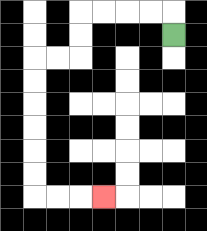{'start': '[7, 1]', 'end': '[4, 8]', 'path_directions': 'U,L,L,L,L,D,D,L,L,D,D,D,D,D,D,R,R,R', 'path_coordinates': '[[7, 1], [7, 0], [6, 0], [5, 0], [4, 0], [3, 0], [3, 1], [3, 2], [2, 2], [1, 2], [1, 3], [1, 4], [1, 5], [1, 6], [1, 7], [1, 8], [2, 8], [3, 8], [4, 8]]'}